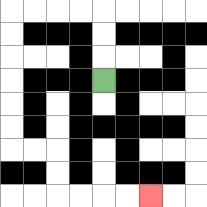{'start': '[4, 3]', 'end': '[6, 8]', 'path_directions': 'U,U,U,L,L,L,L,D,D,D,D,D,D,R,R,D,D,R,R,R,R', 'path_coordinates': '[[4, 3], [4, 2], [4, 1], [4, 0], [3, 0], [2, 0], [1, 0], [0, 0], [0, 1], [0, 2], [0, 3], [0, 4], [0, 5], [0, 6], [1, 6], [2, 6], [2, 7], [2, 8], [3, 8], [4, 8], [5, 8], [6, 8]]'}